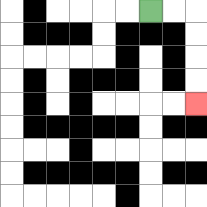{'start': '[6, 0]', 'end': '[8, 4]', 'path_directions': 'R,R,D,D,D,D', 'path_coordinates': '[[6, 0], [7, 0], [8, 0], [8, 1], [8, 2], [8, 3], [8, 4]]'}